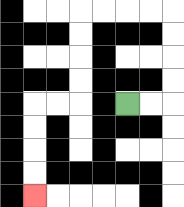{'start': '[5, 4]', 'end': '[1, 8]', 'path_directions': 'R,R,U,U,U,U,L,L,L,L,D,D,D,D,L,L,D,D,D,D', 'path_coordinates': '[[5, 4], [6, 4], [7, 4], [7, 3], [7, 2], [7, 1], [7, 0], [6, 0], [5, 0], [4, 0], [3, 0], [3, 1], [3, 2], [3, 3], [3, 4], [2, 4], [1, 4], [1, 5], [1, 6], [1, 7], [1, 8]]'}